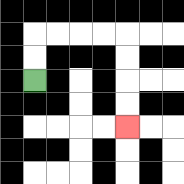{'start': '[1, 3]', 'end': '[5, 5]', 'path_directions': 'U,U,R,R,R,R,D,D,D,D', 'path_coordinates': '[[1, 3], [1, 2], [1, 1], [2, 1], [3, 1], [4, 1], [5, 1], [5, 2], [5, 3], [5, 4], [5, 5]]'}